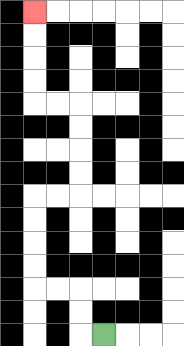{'start': '[4, 14]', 'end': '[1, 0]', 'path_directions': 'L,U,U,L,L,U,U,U,U,R,R,U,U,U,U,L,L,U,U,U,U', 'path_coordinates': '[[4, 14], [3, 14], [3, 13], [3, 12], [2, 12], [1, 12], [1, 11], [1, 10], [1, 9], [1, 8], [2, 8], [3, 8], [3, 7], [3, 6], [3, 5], [3, 4], [2, 4], [1, 4], [1, 3], [1, 2], [1, 1], [1, 0]]'}